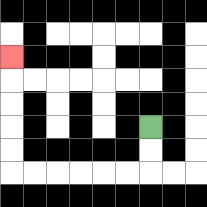{'start': '[6, 5]', 'end': '[0, 2]', 'path_directions': 'D,D,L,L,L,L,L,L,U,U,U,U,U', 'path_coordinates': '[[6, 5], [6, 6], [6, 7], [5, 7], [4, 7], [3, 7], [2, 7], [1, 7], [0, 7], [0, 6], [0, 5], [0, 4], [0, 3], [0, 2]]'}